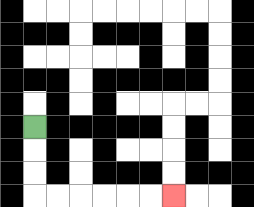{'start': '[1, 5]', 'end': '[7, 8]', 'path_directions': 'D,D,D,R,R,R,R,R,R', 'path_coordinates': '[[1, 5], [1, 6], [1, 7], [1, 8], [2, 8], [3, 8], [4, 8], [5, 8], [6, 8], [7, 8]]'}